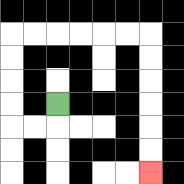{'start': '[2, 4]', 'end': '[6, 7]', 'path_directions': 'D,L,L,U,U,U,U,R,R,R,R,R,R,D,D,D,D,D,D', 'path_coordinates': '[[2, 4], [2, 5], [1, 5], [0, 5], [0, 4], [0, 3], [0, 2], [0, 1], [1, 1], [2, 1], [3, 1], [4, 1], [5, 1], [6, 1], [6, 2], [6, 3], [6, 4], [6, 5], [6, 6], [6, 7]]'}